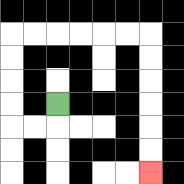{'start': '[2, 4]', 'end': '[6, 7]', 'path_directions': 'D,L,L,U,U,U,U,R,R,R,R,R,R,D,D,D,D,D,D', 'path_coordinates': '[[2, 4], [2, 5], [1, 5], [0, 5], [0, 4], [0, 3], [0, 2], [0, 1], [1, 1], [2, 1], [3, 1], [4, 1], [5, 1], [6, 1], [6, 2], [6, 3], [6, 4], [6, 5], [6, 6], [6, 7]]'}